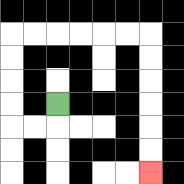{'start': '[2, 4]', 'end': '[6, 7]', 'path_directions': 'D,L,L,U,U,U,U,R,R,R,R,R,R,D,D,D,D,D,D', 'path_coordinates': '[[2, 4], [2, 5], [1, 5], [0, 5], [0, 4], [0, 3], [0, 2], [0, 1], [1, 1], [2, 1], [3, 1], [4, 1], [5, 1], [6, 1], [6, 2], [6, 3], [6, 4], [6, 5], [6, 6], [6, 7]]'}